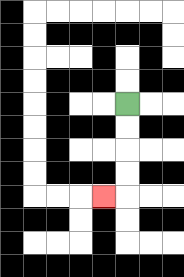{'start': '[5, 4]', 'end': '[4, 8]', 'path_directions': 'D,D,D,D,L', 'path_coordinates': '[[5, 4], [5, 5], [5, 6], [5, 7], [5, 8], [4, 8]]'}